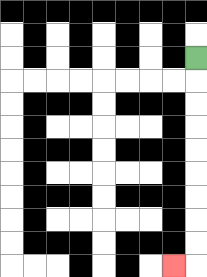{'start': '[8, 2]', 'end': '[7, 11]', 'path_directions': 'D,D,D,D,D,D,D,D,D,L', 'path_coordinates': '[[8, 2], [8, 3], [8, 4], [8, 5], [8, 6], [8, 7], [8, 8], [8, 9], [8, 10], [8, 11], [7, 11]]'}